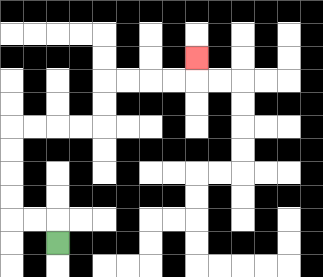{'start': '[2, 10]', 'end': '[8, 2]', 'path_directions': 'U,L,L,U,U,U,U,R,R,R,R,U,U,R,R,R,R,U', 'path_coordinates': '[[2, 10], [2, 9], [1, 9], [0, 9], [0, 8], [0, 7], [0, 6], [0, 5], [1, 5], [2, 5], [3, 5], [4, 5], [4, 4], [4, 3], [5, 3], [6, 3], [7, 3], [8, 3], [8, 2]]'}